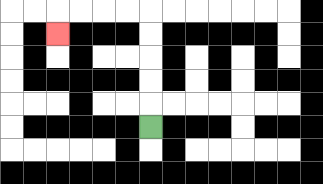{'start': '[6, 5]', 'end': '[2, 1]', 'path_directions': 'U,U,U,U,U,L,L,L,L,D', 'path_coordinates': '[[6, 5], [6, 4], [6, 3], [6, 2], [6, 1], [6, 0], [5, 0], [4, 0], [3, 0], [2, 0], [2, 1]]'}